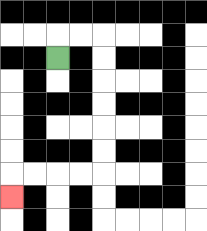{'start': '[2, 2]', 'end': '[0, 8]', 'path_directions': 'U,R,R,D,D,D,D,D,D,L,L,L,L,D', 'path_coordinates': '[[2, 2], [2, 1], [3, 1], [4, 1], [4, 2], [4, 3], [4, 4], [4, 5], [4, 6], [4, 7], [3, 7], [2, 7], [1, 7], [0, 7], [0, 8]]'}